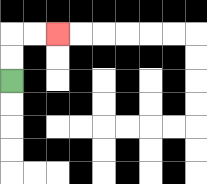{'start': '[0, 3]', 'end': '[2, 1]', 'path_directions': 'U,U,R,R', 'path_coordinates': '[[0, 3], [0, 2], [0, 1], [1, 1], [2, 1]]'}